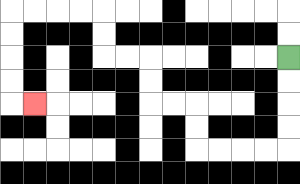{'start': '[12, 2]', 'end': '[1, 4]', 'path_directions': 'D,D,D,D,L,L,L,L,U,U,L,L,U,U,L,L,U,U,L,L,L,L,D,D,D,D,R', 'path_coordinates': '[[12, 2], [12, 3], [12, 4], [12, 5], [12, 6], [11, 6], [10, 6], [9, 6], [8, 6], [8, 5], [8, 4], [7, 4], [6, 4], [6, 3], [6, 2], [5, 2], [4, 2], [4, 1], [4, 0], [3, 0], [2, 0], [1, 0], [0, 0], [0, 1], [0, 2], [0, 3], [0, 4], [1, 4]]'}